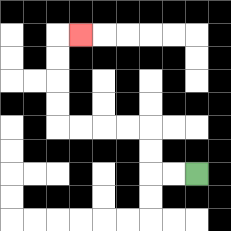{'start': '[8, 7]', 'end': '[3, 1]', 'path_directions': 'L,L,U,U,L,L,L,L,U,U,U,U,R', 'path_coordinates': '[[8, 7], [7, 7], [6, 7], [6, 6], [6, 5], [5, 5], [4, 5], [3, 5], [2, 5], [2, 4], [2, 3], [2, 2], [2, 1], [3, 1]]'}